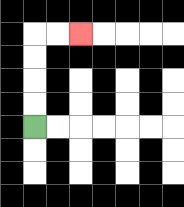{'start': '[1, 5]', 'end': '[3, 1]', 'path_directions': 'U,U,U,U,R,R', 'path_coordinates': '[[1, 5], [1, 4], [1, 3], [1, 2], [1, 1], [2, 1], [3, 1]]'}